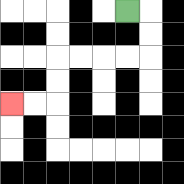{'start': '[5, 0]', 'end': '[0, 4]', 'path_directions': 'R,D,D,L,L,L,L,D,D,L,L', 'path_coordinates': '[[5, 0], [6, 0], [6, 1], [6, 2], [5, 2], [4, 2], [3, 2], [2, 2], [2, 3], [2, 4], [1, 4], [0, 4]]'}